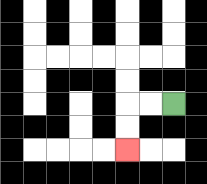{'start': '[7, 4]', 'end': '[5, 6]', 'path_directions': 'L,L,D,D', 'path_coordinates': '[[7, 4], [6, 4], [5, 4], [5, 5], [5, 6]]'}